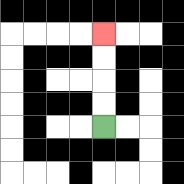{'start': '[4, 5]', 'end': '[4, 1]', 'path_directions': 'U,U,U,U', 'path_coordinates': '[[4, 5], [4, 4], [4, 3], [4, 2], [4, 1]]'}